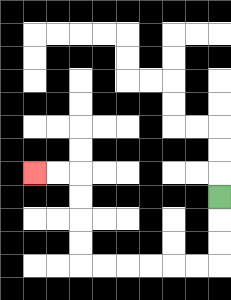{'start': '[9, 8]', 'end': '[1, 7]', 'path_directions': 'D,D,D,L,L,L,L,L,L,U,U,U,U,L,L', 'path_coordinates': '[[9, 8], [9, 9], [9, 10], [9, 11], [8, 11], [7, 11], [6, 11], [5, 11], [4, 11], [3, 11], [3, 10], [3, 9], [3, 8], [3, 7], [2, 7], [1, 7]]'}